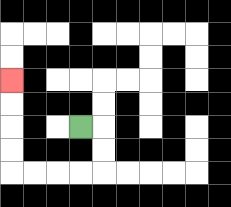{'start': '[3, 5]', 'end': '[0, 3]', 'path_directions': 'R,D,D,L,L,L,L,U,U,U,U', 'path_coordinates': '[[3, 5], [4, 5], [4, 6], [4, 7], [3, 7], [2, 7], [1, 7], [0, 7], [0, 6], [0, 5], [0, 4], [0, 3]]'}